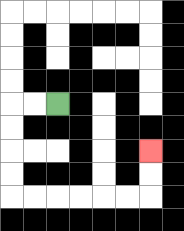{'start': '[2, 4]', 'end': '[6, 6]', 'path_directions': 'L,L,D,D,D,D,R,R,R,R,R,R,U,U', 'path_coordinates': '[[2, 4], [1, 4], [0, 4], [0, 5], [0, 6], [0, 7], [0, 8], [1, 8], [2, 8], [3, 8], [4, 8], [5, 8], [6, 8], [6, 7], [6, 6]]'}